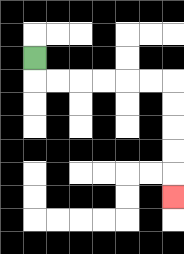{'start': '[1, 2]', 'end': '[7, 8]', 'path_directions': 'D,R,R,R,R,R,R,D,D,D,D,D', 'path_coordinates': '[[1, 2], [1, 3], [2, 3], [3, 3], [4, 3], [5, 3], [6, 3], [7, 3], [7, 4], [7, 5], [7, 6], [7, 7], [7, 8]]'}